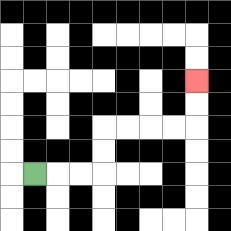{'start': '[1, 7]', 'end': '[8, 3]', 'path_directions': 'R,R,R,U,U,R,R,R,R,U,U', 'path_coordinates': '[[1, 7], [2, 7], [3, 7], [4, 7], [4, 6], [4, 5], [5, 5], [6, 5], [7, 5], [8, 5], [8, 4], [8, 3]]'}